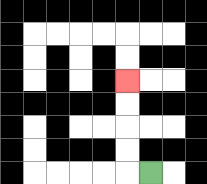{'start': '[6, 7]', 'end': '[5, 3]', 'path_directions': 'L,U,U,U,U', 'path_coordinates': '[[6, 7], [5, 7], [5, 6], [5, 5], [5, 4], [5, 3]]'}